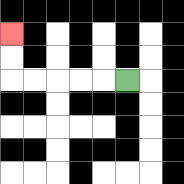{'start': '[5, 3]', 'end': '[0, 1]', 'path_directions': 'L,L,L,L,L,U,U', 'path_coordinates': '[[5, 3], [4, 3], [3, 3], [2, 3], [1, 3], [0, 3], [0, 2], [0, 1]]'}